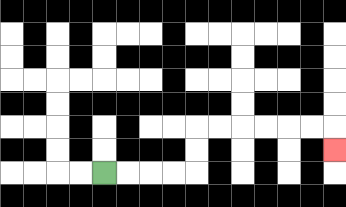{'start': '[4, 7]', 'end': '[14, 6]', 'path_directions': 'R,R,R,R,U,U,R,R,R,R,R,R,D', 'path_coordinates': '[[4, 7], [5, 7], [6, 7], [7, 7], [8, 7], [8, 6], [8, 5], [9, 5], [10, 5], [11, 5], [12, 5], [13, 5], [14, 5], [14, 6]]'}